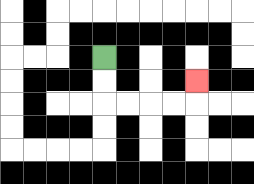{'start': '[4, 2]', 'end': '[8, 3]', 'path_directions': 'D,D,R,R,R,R,U', 'path_coordinates': '[[4, 2], [4, 3], [4, 4], [5, 4], [6, 4], [7, 4], [8, 4], [8, 3]]'}